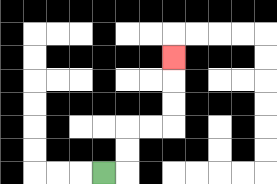{'start': '[4, 7]', 'end': '[7, 2]', 'path_directions': 'R,U,U,R,R,U,U,U', 'path_coordinates': '[[4, 7], [5, 7], [5, 6], [5, 5], [6, 5], [7, 5], [7, 4], [7, 3], [7, 2]]'}